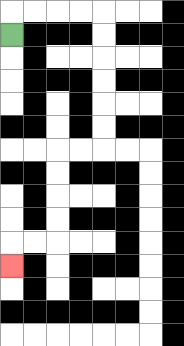{'start': '[0, 1]', 'end': '[0, 11]', 'path_directions': 'U,R,R,R,R,D,D,D,D,D,D,L,L,D,D,D,D,L,L,D', 'path_coordinates': '[[0, 1], [0, 0], [1, 0], [2, 0], [3, 0], [4, 0], [4, 1], [4, 2], [4, 3], [4, 4], [4, 5], [4, 6], [3, 6], [2, 6], [2, 7], [2, 8], [2, 9], [2, 10], [1, 10], [0, 10], [0, 11]]'}